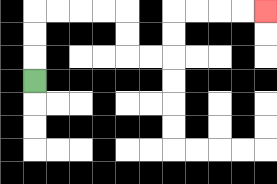{'start': '[1, 3]', 'end': '[11, 0]', 'path_directions': 'U,U,U,R,R,R,R,D,D,R,R,U,U,R,R,R,R', 'path_coordinates': '[[1, 3], [1, 2], [1, 1], [1, 0], [2, 0], [3, 0], [4, 0], [5, 0], [5, 1], [5, 2], [6, 2], [7, 2], [7, 1], [7, 0], [8, 0], [9, 0], [10, 0], [11, 0]]'}